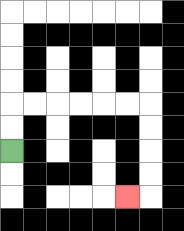{'start': '[0, 6]', 'end': '[5, 8]', 'path_directions': 'U,U,R,R,R,R,R,R,D,D,D,D,L', 'path_coordinates': '[[0, 6], [0, 5], [0, 4], [1, 4], [2, 4], [3, 4], [4, 4], [5, 4], [6, 4], [6, 5], [6, 6], [6, 7], [6, 8], [5, 8]]'}